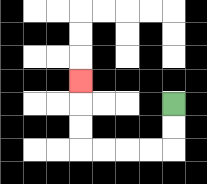{'start': '[7, 4]', 'end': '[3, 3]', 'path_directions': 'D,D,L,L,L,L,U,U,U', 'path_coordinates': '[[7, 4], [7, 5], [7, 6], [6, 6], [5, 6], [4, 6], [3, 6], [3, 5], [3, 4], [3, 3]]'}